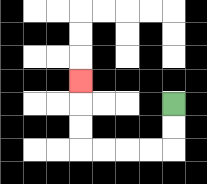{'start': '[7, 4]', 'end': '[3, 3]', 'path_directions': 'D,D,L,L,L,L,U,U,U', 'path_coordinates': '[[7, 4], [7, 5], [7, 6], [6, 6], [5, 6], [4, 6], [3, 6], [3, 5], [3, 4], [3, 3]]'}